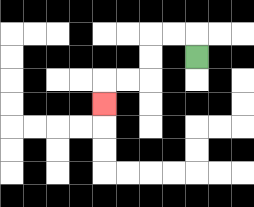{'start': '[8, 2]', 'end': '[4, 4]', 'path_directions': 'U,L,L,D,D,L,L,D', 'path_coordinates': '[[8, 2], [8, 1], [7, 1], [6, 1], [6, 2], [6, 3], [5, 3], [4, 3], [4, 4]]'}